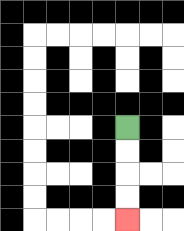{'start': '[5, 5]', 'end': '[5, 9]', 'path_directions': 'D,D,D,D', 'path_coordinates': '[[5, 5], [5, 6], [5, 7], [5, 8], [5, 9]]'}